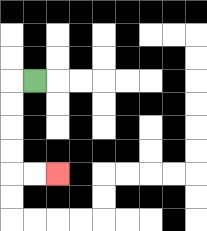{'start': '[1, 3]', 'end': '[2, 7]', 'path_directions': 'L,D,D,D,D,R,R', 'path_coordinates': '[[1, 3], [0, 3], [0, 4], [0, 5], [0, 6], [0, 7], [1, 7], [2, 7]]'}